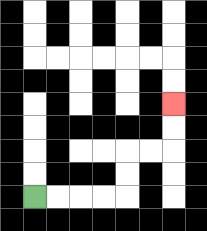{'start': '[1, 8]', 'end': '[7, 4]', 'path_directions': 'R,R,R,R,U,U,R,R,U,U', 'path_coordinates': '[[1, 8], [2, 8], [3, 8], [4, 8], [5, 8], [5, 7], [5, 6], [6, 6], [7, 6], [7, 5], [7, 4]]'}